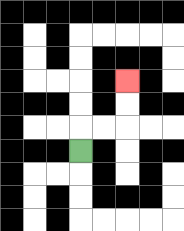{'start': '[3, 6]', 'end': '[5, 3]', 'path_directions': 'U,R,R,U,U', 'path_coordinates': '[[3, 6], [3, 5], [4, 5], [5, 5], [5, 4], [5, 3]]'}